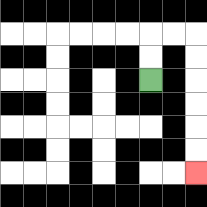{'start': '[6, 3]', 'end': '[8, 7]', 'path_directions': 'U,U,R,R,D,D,D,D,D,D', 'path_coordinates': '[[6, 3], [6, 2], [6, 1], [7, 1], [8, 1], [8, 2], [8, 3], [8, 4], [8, 5], [8, 6], [8, 7]]'}